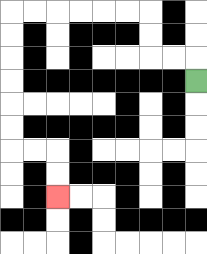{'start': '[8, 3]', 'end': '[2, 8]', 'path_directions': 'U,L,L,U,U,L,L,L,L,L,L,D,D,D,D,D,D,R,R,D,D', 'path_coordinates': '[[8, 3], [8, 2], [7, 2], [6, 2], [6, 1], [6, 0], [5, 0], [4, 0], [3, 0], [2, 0], [1, 0], [0, 0], [0, 1], [0, 2], [0, 3], [0, 4], [0, 5], [0, 6], [1, 6], [2, 6], [2, 7], [2, 8]]'}